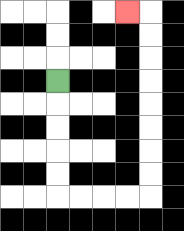{'start': '[2, 3]', 'end': '[5, 0]', 'path_directions': 'D,D,D,D,D,R,R,R,R,U,U,U,U,U,U,U,U,L', 'path_coordinates': '[[2, 3], [2, 4], [2, 5], [2, 6], [2, 7], [2, 8], [3, 8], [4, 8], [5, 8], [6, 8], [6, 7], [6, 6], [6, 5], [6, 4], [6, 3], [6, 2], [6, 1], [6, 0], [5, 0]]'}